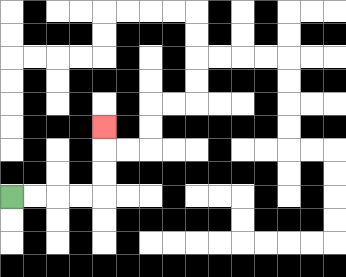{'start': '[0, 8]', 'end': '[4, 5]', 'path_directions': 'R,R,R,R,U,U,U', 'path_coordinates': '[[0, 8], [1, 8], [2, 8], [3, 8], [4, 8], [4, 7], [4, 6], [4, 5]]'}